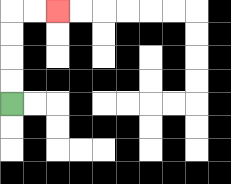{'start': '[0, 4]', 'end': '[2, 0]', 'path_directions': 'U,U,U,U,R,R', 'path_coordinates': '[[0, 4], [0, 3], [0, 2], [0, 1], [0, 0], [1, 0], [2, 0]]'}